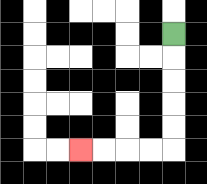{'start': '[7, 1]', 'end': '[3, 6]', 'path_directions': 'D,D,D,D,D,L,L,L,L', 'path_coordinates': '[[7, 1], [7, 2], [7, 3], [7, 4], [7, 5], [7, 6], [6, 6], [5, 6], [4, 6], [3, 6]]'}